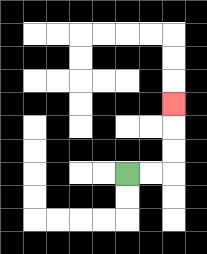{'start': '[5, 7]', 'end': '[7, 4]', 'path_directions': 'R,R,U,U,U', 'path_coordinates': '[[5, 7], [6, 7], [7, 7], [7, 6], [7, 5], [7, 4]]'}